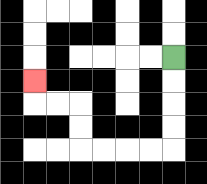{'start': '[7, 2]', 'end': '[1, 3]', 'path_directions': 'D,D,D,D,L,L,L,L,U,U,L,L,U', 'path_coordinates': '[[7, 2], [7, 3], [7, 4], [7, 5], [7, 6], [6, 6], [5, 6], [4, 6], [3, 6], [3, 5], [3, 4], [2, 4], [1, 4], [1, 3]]'}